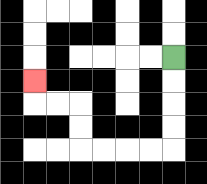{'start': '[7, 2]', 'end': '[1, 3]', 'path_directions': 'D,D,D,D,L,L,L,L,U,U,L,L,U', 'path_coordinates': '[[7, 2], [7, 3], [7, 4], [7, 5], [7, 6], [6, 6], [5, 6], [4, 6], [3, 6], [3, 5], [3, 4], [2, 4], [1, 4], [1, 3]]'}